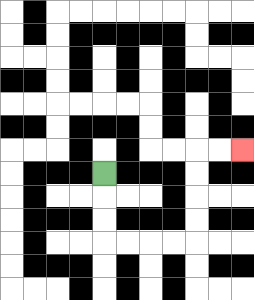{'start': '[4, 7]', 'end': '[10, 6]', 'path_directions': 'D,D,D,R,R,R,R,U,U,U,U,R,R', 'path_coordinates': '[[4, 7], [4, 8], [4, 9], [4, 10], [5, 10], [6, 10], [7, 10], [8, 10], [8, 9], [8, 8], [8, 7], [8, 6], [9, 6], [10, 6]]'}